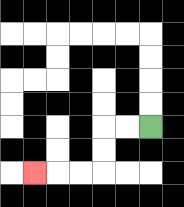{'start': '[6, 5]', 'end': '[1, 7]', 'path_directions': 'L,L,D,D,L,L,L', 'path_coordinates': '[[6, 5], [5, 5], [4, 5], [4, 6], [4, 7], [3, 7], [2, 7], [1, 7]]'}